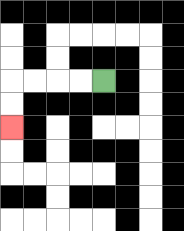{'start': '[4, 3]', 'end': '[0, 5]', 'path_directions': 'L,L,L,L,D,D', 'path_coordinates': '[[4, 3], [3, 3], [2, 3], [1, 3], [0, 3], [0, 4], [0, 5]]'}